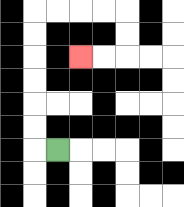{'start': '[2, 6]', 'end': '[3, 2]', 'path_directions': 'L,U,U,U,U,U,U,R,R,R,R,D,D,L,L', 'path_coordinates': '[[2, 6], [1, 6], [1, 5], [1, 4], [1, 3], [1, 2], [1, 1], [1, 0], [2, 0], [3, 0], [4, 0], [5, 0], [5, 1], [5, 2], [4, 2], [3, 2]]'}